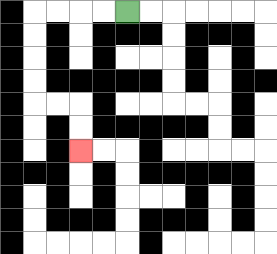{'start': '[5, 0]', 'end': '[3, 6]', 'path_directions': 'L,L,L,L,D,D,D,D,R,R,D,D', 'path_coordinates': '[[5, 0], [4, 0], [3, 0], [2, 0], [1, 0], [1, 1], [1, 2], [1, 3], [1, 4], [2, 4], [3, 4], [3, 5], [3, 6]]'}